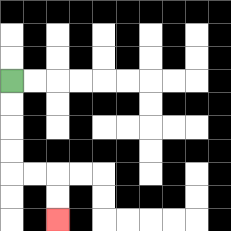{'start': '[0, 3]', 'end': '[2, 9]', 'path_directions': 'D,D,D,D,R,R,D,D', 'path_coordinates': '[[0, 3], [0, 4], [0, 5], [0, 6], [0, 7], [1, 7], [2, 7], [2, 8], [2, 9]]'}